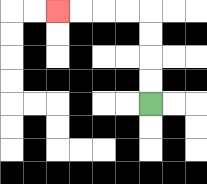{'start': '[6, 4]', 'end': '[2, 0]', 'path_directions': 'U,U,U,U,L,L,L,L', 'path_coordinates': '[[6, 4], [6, 3], [6, 2], [6, 1], [6, 0], [5, 0], [4, 0], [3, 0], [2, 0]]'}